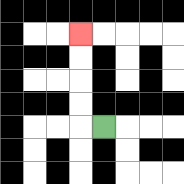{'start': '[4, 5]', 'end': '[3, 1]', 'path_directions': 'L,U,U,U,U', 'path_coordinates': '[[4, 5], [3, 5], [3, 4], [3, 3], [3, 2], [3, 1]]'}